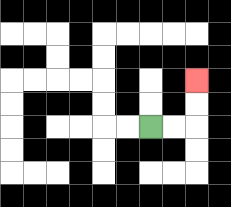{'start': '[6, 5]', 'end': '[8, 3]', 'path_directions': 'R,R,U,U', 'path_coordinates': '[[6, 5], [7, 5], [8, 5], [8, 4], [8, 3]]'}